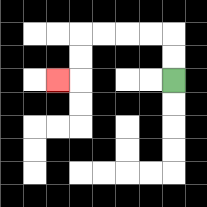{'start': '[7, 3]', 'end': '[2, 3]', 'path_directions': 'U,U,L,L,L,L,D,D,L', 'path_coordinates': '[[7, 3], [7, 2], [7, 1], [6, 1], [5, 1], [4, 1], [3, 1], [3, 2], [3, 3], [2, 3]]'}